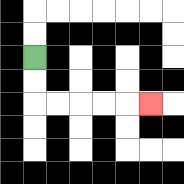{'start': '[1, 2]', 'end': '[6, 4]', 'path_directions': 'D,D,R,R,R,R,R', 'path_coordinates': '[[1, 2], [1, 3], [1, 4], [2, 4], [3, 4], [4, 4], [5, 4], [6, 4]]'}